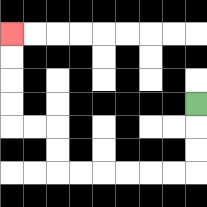{'start': '[8, 4]', 'end': '[0, 1]', 'path_directions': 'D,D,D,L,L,L,L,L,L,U,U,L,L,U,U,U,U', 'path_coordinates': '[[8, 4], [8, 5], [8, 6], [8, 7], [7, 7], [6, 7], [5, 7], [4, 7], [3, 7], [2, 7], [2, 6], [2, 5], [1, 5], [0, 5], [0, 4], [0, 3], [0, 2], [0, 1]]'}